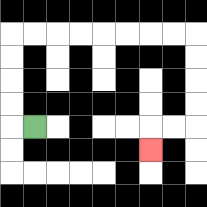{'start': '[1, 5]', 'end': '[6, 6]', 'path_directions': 'L,U,U,U,U,R,R,R,R,R,R,R,R,D,D,D,D,L,L,D', 'path_coordinates': '[[1, 5], [0, 5], [0, 4], [0, 3], [0, 2], [0, 1], [1, 1], [2, 1], [3, 1], [4, 1], [5, 1], [6, 1], [7, 1], [8, 1], [8, 2], [8, 3], [8, 4], [8, 5], [7, 5], [6, 5], [6, 6]]'}